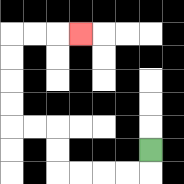{'start': '[6, 6]', 'end': '[3, 1]', 'path_directions': 'D,L,L,L,L,U,U,L,L,U,U,U,U,R,R,R', 'path_coordinates': '[[6, 6], [6, 7], [5, 7], [4, 7], [3, 7], [2, 7], [2, 6], [2, 5], [1, 5], [0, 5], [0, 4], [0, 3], [0, 2], [0, 1], [1, 1], [2, 1], [3, 1]]'}